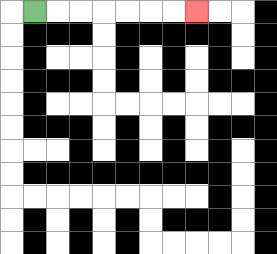{'start': '[1, 0]', 'end': '[8, 0]', 'path_directions': 'R,R,R,R,R,R,R', 'path_coordinates': '[[1, 0], [2, 0], [3, 0], [4, 0], [5, 0], [6, 0], [7, 0], [8, 0]]'}